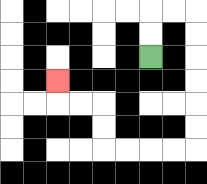{'start': '[6, 2]', 'end': '[2, 3]', 'path_directions': 'U,U,R,R,D,D,D,D,D,D,L,L,L,L,U,U,L,L,U', 'path_coordinates': '[[6, 2], [6, 1], [6, 0], [7, 0], [8, 0], [8, 1], [8, 2], [8, 3], [8, 4], [8, 5], [8, 6], [7, 6], [6, 6], [5, 6], [4, 6], [4, 5], [4, 4], [3, 4], [2, 4], [2, 3]]'}